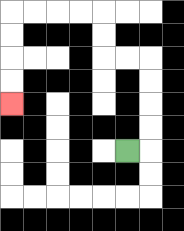{'start': '[5, 6]', 'end': '[0, 4]', 'path_directions': 'R,U,U,U,U,L,L,U,U,L,L,L,L,D,D,D,D', 'path_coordinates': '[[5, 6], [6, 6], [6, 5], [6, 4], [6, 3], [6, 2], [5, 2], [4, 2], [4, 1], [4, 0], [3, 0], [2, 0], [1, 0], [0, 0], [0, 1], [0, 2], [0, 3], [0, 4]]'}